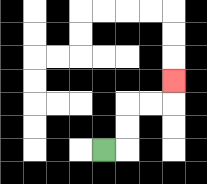{'start': '[4, 6]', 'end': '[7, 3]', 'path_directions': 'R,U,U,R,R,U', 'path_coordinates': '[[4, 6], [5, 6], [5, 5], [5, 4], [6, 4], [7, 4], [7, 3]]'}